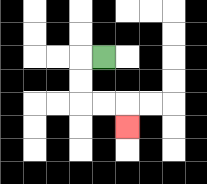{'start': '[4, 2]', 'end': '[5, 5]', 'path_directions': 'L,D,D,R,R,D', 'path_coordinates': '[[4, 2], [3, 2], [3, 3], [3, 4], [4, 4], [5, 4], [5, 5]]'}